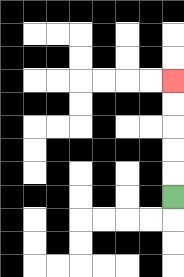{'start': '[7, 8]', 'end': '[7, 3]', 'path_directions': 'U,U,U,U,U', 'path_coordinates': '[[7, 8], [7, 7], [7, 6], [7, 5], [7, 4], [7, 3]]'}